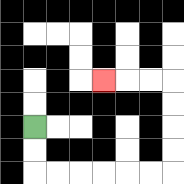{'start': '[1, 5]', 'end': '[4, 3]', 'path_directions': 'D,D,R,R,R,R,R,R,U,U,U,U,L,L,L', 'path_coordinates': '[[1, 5], [1, 6], [1, 7], [2, 7], [3, 7], [4, 7], [5, 7], [6, 7], [7, 7], [7, 6], [7, 5], [7, 4], [7, 3], [6, 3], [5, 3], [4, 3]]'}